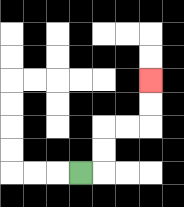{'start': '[3, 7]', 'end': '[6, 3]', 'path_directions': 'R,U,U,R,R,U,U', 'path_coordinates': '[[3, 7], [4, 7], [4, 6], [4, 5], [5, 5], [6, 5], [6, 4], [6, 3]]'}